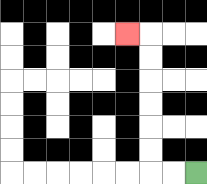{'start': '[8, 7]', 'end': '[5, 1]', 'path_directions': 'L,L,U,U,U,U,U,U,L', 'path_coordinates': '[[8, 7], [7, 7], [6, 7], [6, 6], [6, 5], [6, 4], [6, 3], [6, 2], [6, 1], [5, 1]]'}